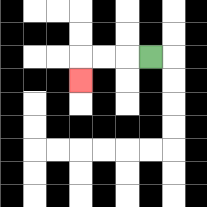{'start': '[6, 2]', 'end': '[3, 3]', 'path_directions': 'L,L,L,D', 'path_coordinates': '[[6, 2], [5, 2], [4, 2], [3, 2], [3, 3]]'}